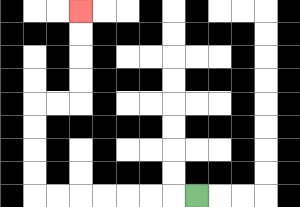{'start': '[8, 8]', 'end': '[3, 0]', 'path_directions': 'L,L,L,L,L,L,L,U,U,U,U,R,R,U,U,U,U', 'path_coordinates': '[[8, 8], [7, 8], [6, 8], [5, 8], [4, 8], [3, 8], [2, 8], [1, 8], [1, 7], [1, 6], [1, 5], [1, 4], [2, 4], [3, 4], [3, 3], [3, 2], [3, 1], [3, 0]]'}